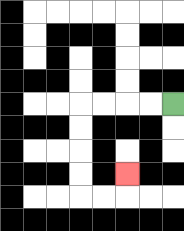{'start': '[7, 4]', 'end': '[5, 7]', 'path_directions': 'L,L,L,L,D,D,D,D,R,R,U', 'path_coordinates': '[[7, 4], [6, 4], [5, 4], [4, 4], [3, 4], [3, 5], [3, 6], [3, 7], [3, 8], [4, 8], [5, 8], [5, 7]]'}